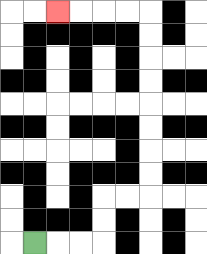{'start': '[1, 10]', 'end': '[2, 0]', 'path_directions': 'R,R,R,U,U,R,R,U,U,U,U,U,U,U,U,L,L,L,L', 'path_coordinates': '[[1, 10], [2, 10], [3, 10], [4, 10], [4, 9], [4, 8], [5, 8], [6, 8], [6, 7], [6, 6], [6, 5], [6, 4], [6, 3], [6, 2], [6, 1], [6, 0], [5, 0], [4, 0], [3, 0], [2, 0]]'}